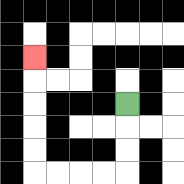{'start': '[5, 4]', 'end': '[1, 2]', 'path_directions': 'D,D,D,L,L,L,L,U,U,U,U,U', 'path_coordinates': '[[5, 4], [5, 5], [5, 6], [5, 7], [4, 7], [3, 7], [2, 7], [1, 7], [1, 6], [1, 5], [1, 4], [1, 3], [1, 2]]'}